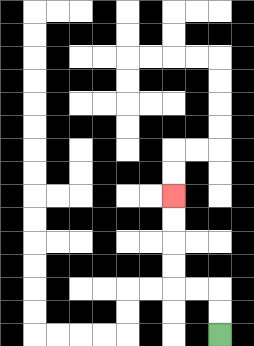{'start': '[9, 14]', 'end': '[7, 8]', 'path_directions': 'U,U,L,L,U,U,U,U', 'path_coordinates': '[[9, 14], [9, 13], [9, 12], [8, 12], [7, 12], [7, 11], [7, 10], [7, 9], [7, 8]]'}